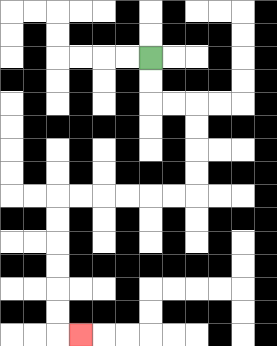{'start': '[6, 2]', 'end': '[3, 14]', 'path_directions': 'D,D,R,R,D,D,D,D,L,L,L,L,L,L,D,D,D,D,D,D,R', 'path_coordinates': '[[6, 2], [6, 3], [6, 4], [7, 4], [8, 4], [8, 5], [8, 6], [8, 7], [8, 8], [7, 8], [6, 8], [5, 8], [4, 8], [3, 8], [2, 8], [2, 9], [2, 10], [2, 11], [2, 12], [2, 13], [2, 14], [3, 14]]'}